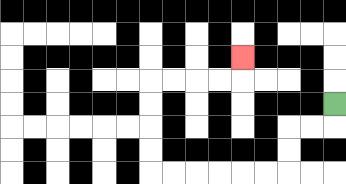{'start': '[14, 4]', 'end': '[10, 2]', 'path_directions': 'D,L,L,D,D,L,L,L,L,L,L,U,U,U,U,R,R,R,R,U', 'path_coordinates': '[[14, 4], [14, 5], [13, 5], [12, 5], [12, 6], [12, 7], [11, 7], [10, 7], [9, 7], [8, 7], [7, 7], [6, 7], [6, 6], [6, 5], [6, 4], [6, 3], [7, 3], [8, 3], [9, 3], [10, 3], [10, 2]]'}